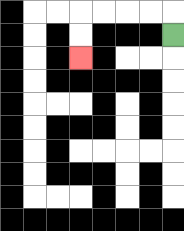{'start': '[7, 1]', 'end': '[3, 2]', 'path_directions': 'U,L,L,L,L,D,D', 'path_coordinates': '[[7, 1], [7, 0], [6, 0], [5, 0], [4, 0], [3, 0], [3, 1], [3, 2]]'}